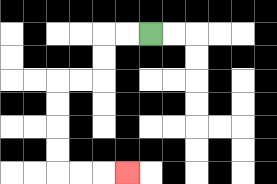{'start': '[6, 1]', 'end': '[5, 7]', 'path_directions': 'L,L,D,D,L,L,D,D,D,D,R,R,R', 'path_coordinates': '[[6, 1], [5, 1], [4, 1], [4, 2], [4, 3], [3, 3], [2, 3], [2, 4], [2, 5], [2, 6], [2, 7], [3, 7], [4, 7], [5, 7]]'}